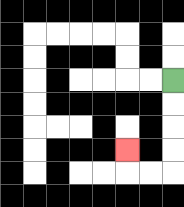{'start': '[7, 3]', 'end': '[5, 6]', 'path_directions': 'D,D,D,D,L,L,U', 'path_coordinates': '[[7, 3], [7, 4], [7, 5], [7, 6], [7, 7], [6, 7], [5, 7], [5, 6]]'}